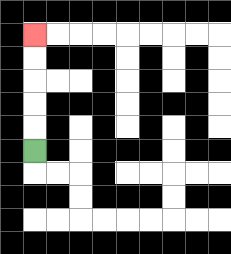{'start': '[1, 6]', 'end': '[1, 1]', 'path_directions': 'U,U,U,U,U', 'path_coordinates': '[[1, 6], [1, 5], [1, 4], [1, 3], [1, 2], [1, 1]]'}